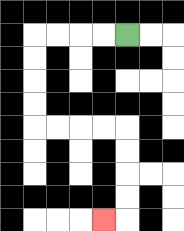{'start': '[5, 1]', 'end': '[4, 9]', 'path_directions': 'L,L,L,L,D,D,D,D,R,R,R,R,D,D,D,D,L', 'path_coordinates': '[[5, 1], [4, 1], [3, 1], [2, 1], [1, 1], [1, 2], [1, 3], [1, 4], [1, 5], [2, 5], [3, 5], [4, 5], [5, 5], [5, 6], [5, 7], [5, 8], [5, 9], [4, 9]]'}